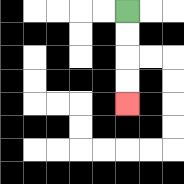{'start': '[5, 0]', 'end': '[5, 4]', 'path_directions': 'D,D,D,D', 'path_coordinates': '[[5, 0], [5, 1], [5, 2], [5, 3], [5, 4]]'}